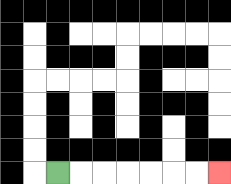{'start': '[2, 7]', 'end': '[9, 7]', 'path_directions': 'R,R,R,R,R,R,R', 'path_coordinates': '[[2, 7], [3, 7], [4, 7], [5, 7], [6, 7], [7, 7], [8, 7], [9, 7]]'}